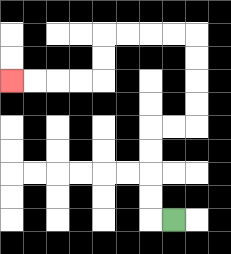{'start': '[7, 9]', 'end': '[0, 3]', 'path_directions': 'L,U,U,U,U,R,R,U,U,U,U,L,L,L,L,D,D,L,L,L,L', 'path_coordinates': '[[7, 9], [6, 9], [6, 8], [6, 7], [6, 6], [6, 5], [7, 5], [8, 5], [8, 4], [8, 3], [8, 2], [8, 1], [7, 1], [6, 1], [5, 1], [4, 1], [4, 2], [4, 3], [3, 3], [2, 3], [1, 3], [0, 3]]'}